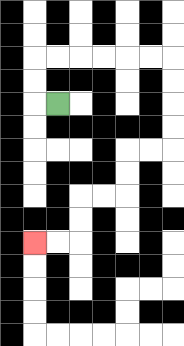{'start': '[2, 4]', 'end': '[1, 10]', 'path_directions': 'L,U,U,R,R,R,R,R,R,D,D,D,D,L,L,D,D,L,L,D,D,L,L', 'path_coordinates': '[[2, 4], [1, 4], [1, 3], [1, 2], [2, 2], [3, 2], [4, 2], [5, 2], [6, 2], [7, 2], [7, 3], [7, 4], [7, 5], [7, 6], [6, 6], [5, 6], [5, 7], [5, 8], [4, 8], [3, 8], [3, 9], [3, 10], [2, 10], [1, 10]]'}